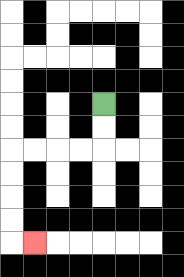{'start': '[4, 4]', 'end': '[1, 10]', 'path_directions': 'D,D,L,L,L,L,D,D,D,D,R', 'path_coordinates': '[[4, 4], [4, 5], [4, 6], [3, 6], [2, 6], [1, 6], [0, 6], [0, 7], [0, 8], [0, 9], [0, 10], [1, 10]]'}